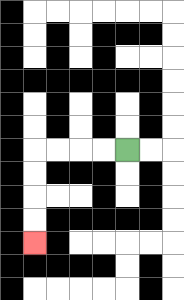{'start': '[5, 6]', 'end': '[1, 10]', 'path_directions': 'L,L,L,L,D,D,D,D', 'path_coordinates': '[[5, 6], [4, 6], [3, 6], [2, 6], [1, 6], [1, 7], [1, 8], [1, 9], [1, 10]]'}